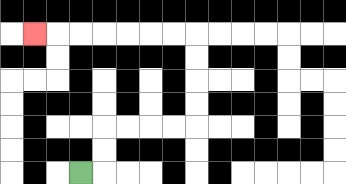{'start': '[3, 7]', 'end': '[1, 1]', 'path_directions': 'R,U,U,R,R,R,R,U,U,U,U,L,L,L,L,L,L,L', 'path_coordinates': '[[3, 7], [4, 7], [4, 6], [4, 5], [5, 5], [6, 5], [7, 5], [8, 5], [8, 4], [8, 3], [8, 2], [8, 1], [7, 1], [6, 1], [5, 1], [4, 1], [3, 1], [2, 1], [1, 1]]'}